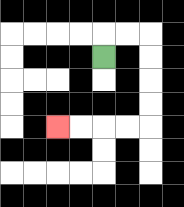{'start': '[4, 2]', 'end': '[2, 5]', 'path_directions': 'U,R,R,D,D,D,D,L,L,L,L', 'path_coordinates': '[[4, 2], [4, 1], [5, 1], [6, 1], [6, 2], [6, 3], [6, 4], [6, 5], [5, 5], [4, 5], [3, 5], [2, 5]]'}